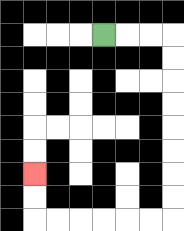{'start': '[4, 1]', 'end': '[1, 7]', 'path_directions': 'R,R,R,D,D,D,D,D,D,D,D,L,L,L,L,L,L,U,U', 'path_coordinates': '[[4, 1], [5, 1], [6, 1], [7, 1], [7, 2], [7, 3], [7, 4], [7, 5], [7, 6], [7, 7], [7, 8], [7, 9], [6, 9], [5, 9], [4, 9], [3, 9], [2, 9], [1, 9], [1, 8], [1, 7]]'}